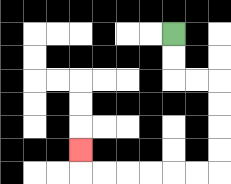{'start': '[7, 1]', 'end': '[3, 6]', 'path_directions': 'D,D,R,R,D,D,D,D,L,L,L,L,L,L,U', 'path_coordinates': '[[7, 1], [7, 2], [7, 3], [8, 3], [9, 3], [9, 4], [9, 5], [9, 6], [9, 7], [8, 7], [7, 7], [6, 7], [5, 7], [4, 7], [3, 7], [3, 6]]'}